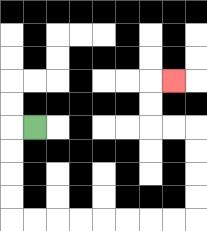{'start': '[1, 5]', 'end': '[7, 3]', 'path_directions': 'L,D,D,D,D,R,R,R,R,R,R,R,R,U,U,U,U,L,L,U,U,R', 'path_coordinates': '[[1, 5], [0, 5], [0, 6], [0, 7], [0, 8], [0, 9], [1, 9], [2, 9], [3, 9], [4, 9], [5, 9], [6, 9], [7, 9], [8, 9], [8, 8], [8, 7], [8, 6], [8, 5], [7, 5], [6, 5], [6, 4], [6, 3], [7, 3]]'}